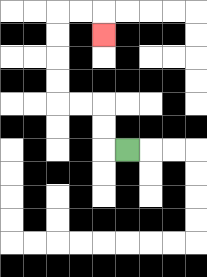{'start': '[5, 6]', 'end': '[4, 1]', 'path_directions': 'L,U,U,L,L,U,U,U,U,R,R,D', 'path_coordinates': '[[5, 6], [4, 6], [4, 5], [4, 4], [3, 4], [2, 4], [2, 3], [2, 2], [2, 1], [2, 0], [3, 0], [4, 0], [4, 1]]'}